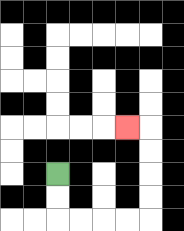{'start': '[2, 7]', 'end': '[5, 5]', 'path_directions': 'D,D,R,R,R,R,U,U,U,U,L', 'path_coordinates': '[[2, 7], [2, 8], [2, 9], [3, 9], [4, 9], [5, 9], [6, 9], [6, 8], [6, 7], [6, 6], [6, 5], [5, 5]]'}